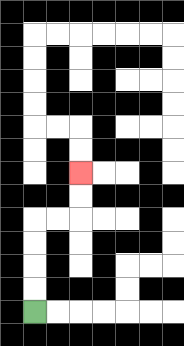{'start': '[1, 13]', 'end': '[3, 7]', 'path_directions': 'U,U,U,U,R,R,U,U', 'path_coordinates': '[[1, 13], [1, 12], [1, 11], [1, 10], [1, 9], [2, 9], [3, 9], [3, 8], [3, 7]]'}